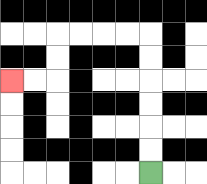{'start': '[6, 7]', 'end': '[0, 3]', 'path_directions': 'U,U,U,U,U,U,L,L,L,L,D,D,L,L', 'path_coordinates': '[[6, 7], [6, 6], [6, 5], [6, 4], [6, 3], [6, 2], [6, 1], [5, 1], [4, 1], [3, 1], [2, 1], [2, 2], [2, 3], [1, 3], [0, 3]]'}